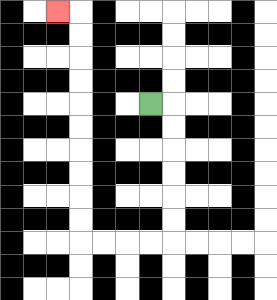{'start': '[6, 4]', 'end': '[2, 0]', 'path_directions': 'R,D,D,D,D,D,D,L,L,L,L,U,U,U,U,U,U,U,U,U,U,L', 'path_coordinates': '[[6, 4], [7, 4], [7, 5], [7, 6], [7, 7], [7, 8], [7, 9], [7, 10], [6, 10], [5, 10], [4, 10], [3, 10], [3, 9], [3, 8], [3, 7], [3, 6], [3, 5], [3, 4], [3, 3], [3, 2], [3, 1], [3, 0], [2, 0]]'}